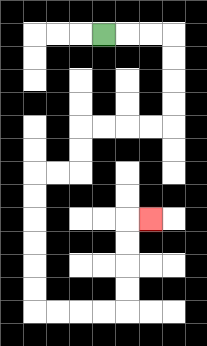{'start': '[4, 1]', 'end': '[6, 9]', 'path_directions': 'R,R,R,D,D,D,D,L,L,L,L,D,D,L,L,D,D,D,D,D,D,R,R,R,R,U,U,U,U,R', 'path_coordinates': '[[4, 1], [5, 1], [6, 1], [7, 1], [7, 2], [7, 3], [7, 4], [7, 5], [6, 5], [5, 5], [4, 5], [3, 5], [3, 6], [3, 7], [2, 7], [1, 7], [1, 8], [1, 9], [1, 10], [1, 11], [1, 12], [1, 13], [2, 13], [3, 13], [4, 13], [5, 13], [5, 12], [5, 11], [5, 10], [5, 9], [6, 9]]'}